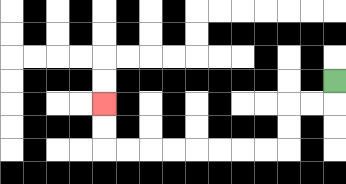{'start': '[14, 3]', 'end': '[4, 4]', 'path_directions': 'D,L,L,D,D,L,L,L,L,L,L,L,L,U,U', 'path_coordinates': '[[14, 3], [14, 4], [13, 4], [12, 4], [12, 5], [12, 6], [11, 6], [10, 6], [9, 6], [8, 6], [7, 6], [6, 6], [5, 6], [4, 6], [4, 5], [4, 4]]'}